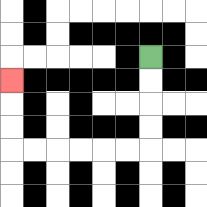{'start': '[6, 2]', 'end': '[0, 3]', 'path_directions': 'D,D,D,D,L,L,L,L,L,L,U,U,U', 'path_coordinates': '[[6, 2], [6, 3], [6, 4], [6, 5], [6, 6], [5, 6], [4, 6], [3, 6], [2, 6], [1, 6], [0, 6], [0, 5], [0, 4], [0, 3]]'}